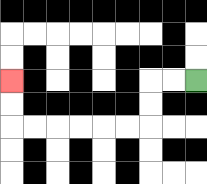{'start': '[8, 3]', 'end': '[0, 3]', 'path_directions': 'L,L,D,D,L,L,L,L,L,L,U,U', 'path_coordinates': '[[8, 3], [7, 3], [6, 3], [6, 4], [6, 5], [5, 5], [4, 5], [3, 5], [2, 5], [1, 5], [0, 5], [0, 4], [0, 3]]'}